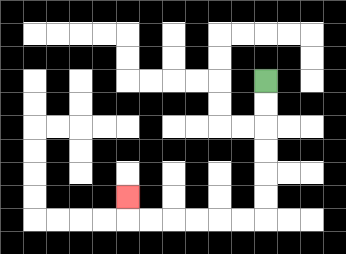{'start': '[11, 3]', 'end': '[5, 8]', 'path_directions': 'D,D,D,D,D,D,L,L,L,L,L,L,U', 'path_coordinates': '[[11, 3], [11, 4], [11, 5], [11, 6], [11, 7], [11, 8], [11, 9], [10, 9], [9, 9], [8, 9], [7, 9], [6, 9], [5, 9], [5, 8]]'}